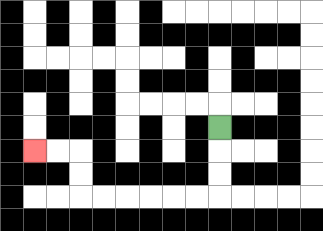{'start': '[9, 5]', 'end': '[1, 6]', 'path_directions': 'D,D,D,L,L,L,L,L,L,U,U,L,L', 'path_coordinates': '[[9, 5], [9, 6], [9, 7], [9, 8], [8, 8], [7, 8], [6, 8], [5, 8], [4, 8], [3, 8], [3, 7], [3, 6], [2, 6], [1, 6]]'}